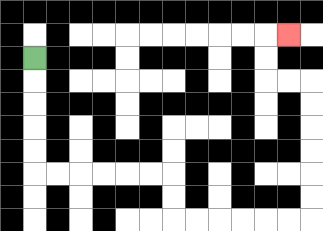{'start': '[1, 2]', 'end': '[12, 1]', 'path_directions': 'D,D,D,D,D,R,R,R,R,R,R,D,D,R,R,R,R,R,R,U,U,U,U,U,U,L,L,U,U,R', 'path_coordinates': '[[1, 2], [1, 3], [1, 4], [1, 5], [1, 6], [1, 7], [2, 7], [3, 7], [4, 7], [5, 7], [6, 7], [7, 7], [7, 8], [7, 9], [8, 9], [9, 9], [10, 9], [11, 9], [12, 9], [13, 9], [13, 8], [13, 7], [13, 6], [13, 5], [13, 4], [13, 3], [12, 3], [11, 3], [11, 2], [11, 1], [12, 1]]'}